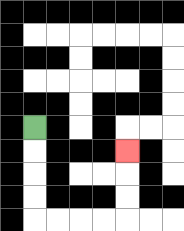{'start': '[1, 5]', 'end': '[5, 6]', 'path_directions': 'D,D,D,D,R,R,R,R,U,U,U', 'path_coordinates': '[[1, 5], [1, 6], [1, 7], [1, 8], [1, 9], [2, 9], [3, 9], [4, 9], [5, 9], [5, 8], [5, 7], [5, 6]]'}